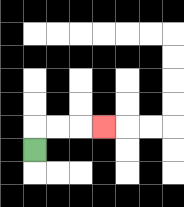{'start': '[1, 6]', 'end': '[4, 5]', 'path_directions': 'U,R,R,R', 'path_coordinates': '[[1, 6], [1, 5], [2, 5], [3, 5], [4, 5]]'}